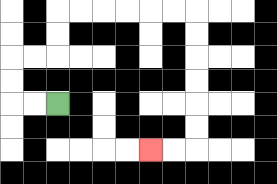{'start': '[2, 4]', 'end': '[6, 6]', 'path_directions': 'L,L,U,U,R,R,U,U,R,R,R,R,R,R,D,D,D,D,D,D,L,L', 'path_coordinates': '[[2, 4], [1, 4], [0, 4], [0, 3], [0, 2], [1, 2], [2, 2], [2, 1], [2, 0], [3, 0], [4, 0], [5, 0], [6, 0], [7, 0], [8, 0], [8, 1], [8, 2], [8, 3], [8, 4], [8, 5], [8, 6], [7, 6], [6, 6]]'}